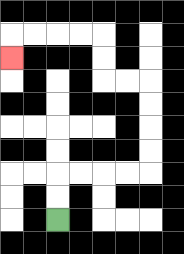{'start': '[2, 9]', 'end': '[0, 2]', 'path_directions': 'U,U,R,R,R,R,U,U,U,U,L,L,U,U,L,L,L,L,D', 'path_coordinates': '[[2, 9], [2, 8], [2, 7], [3, 7], [4, 7], [5, 7], [6, 7], [6, 6], [6, 5], [6, 4], [6, 3], [5, 3], [4, 3], [4, 2], [4, 1], [3, 1], [2, 1], [1, 1], [0, 1], [0, 2]]'}